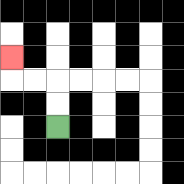{'start': '[2, 5]', 'end': '[0, 2]', 'path_directions': 'U,U,L,L,U', 'path_coordinates': '[[2, 5], [2, 4], [2, 3], [1, 3], [0, 3], [0, 2]]'}